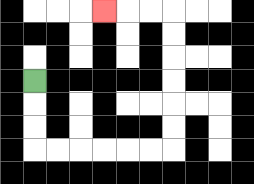{'start': '[1, 3]', 'end': '[4, 0]', 'path_directions': 'D,D,D,R,R,R,R,R,R,U,U,U,U,U,U,L,L,L', 'path_coordinates': '[[1, 3], [1, 4], [1, 5], [1, 6], [2, 6], [3, 6], [4, 6], [5, 6], [6, 6], [7, 6], [7, 5], [7, 4], [7, 3], [7, 2], [7, 1], [7, 0], [6, 0], [5, 0], [4, 0]]'}